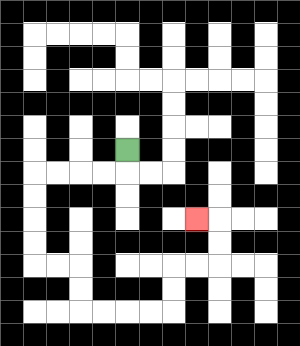{'start': '[5, 6]', 'end': '[8, 9]', 'path_directions': 'D,L,L,L,L,D,D,D,D,R,R,D,D,R,R,R,R,U,U,R,R,U,U,L', 'path_coordinates': '[[5, 6], [5, 7], [4, 7], [3, 7], [2, 7], [1, 7], [1, 8], [1, 9], [1, 10], [1, 11], [2, 11], [3, 11], [3, 12], [3, 13], [4, 13], [5, 13], [6, 13], [7, 13], [7, 12], [7, 11], [8, 11], [9, 11], [9, 10], [9, 9], [8, 9]]'}